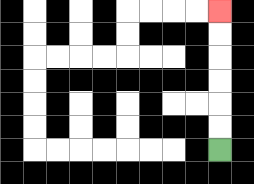{'start': '[9, 6]', 'end': '[9, 0]', 'path_directions': 'U,U,U,U,U,U', 'path_coordinates': '[[9, 6], [9, 5], [9, 4], [9, 3], [9, 2], [9, 1], [9, 0]]'}